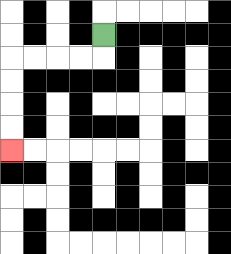{'start': '[4, 1]', 'end': '[0, 6]', 'path_directions': 'D,L,L,L,L,D,D,D,D', 'path_coordinates': '[[4, 1], [4, 2], [3, 2], [2, 2], [1, 2], [0, 2], [0, 3], [0, 4], [0, 5], [0, 6]]'}